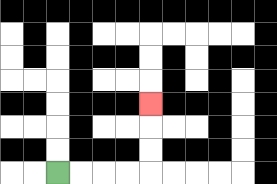{'start': '[2, 7]', 'end': '[6, 4]', 'path_directions': 'R,R,R,R,U,U,U', 'path_coordinates': '[[2, 7], [3, 7], [4, 7], [5, 7], [6, 7], [6, 6], [6, 5], [6, 4]]'}